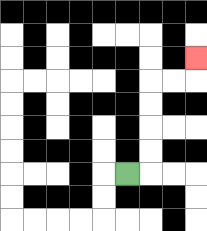{'start': '[5, 7]', 'end': '[8, 2]', 'path_directions': 'R,U,U,U,U,R,R,U', 'path_coordinates': '[[5, 7], [6, 7], [6, 6], [6, 5], [6, 4], [6, 3], [7, 3], [8, 3], [8, 2]]'}